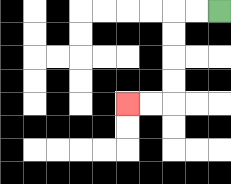{'start': '[9, 0]', 'end': '[5, 4]', 'path_directions': 'L,L,D,D,D,D,L,L', 'path_coordinates': '[[9, 0], [8, 0], [7, 0], [7, 1], [7, 2], [7, 3], [7, 4], [6, 4], [5, 4]]'}